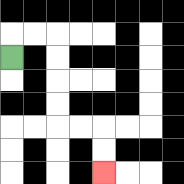{'start': '[0, 2]', 'end': '[4, 7]', 'path_directions': 'U,R,R,D,D,D,D,R,R,D,D', 'path_coordinates': '[[0, 2], [0, 1], [1, 1], [2, 1], [2, 2], [2, 3], [2, 4], [2, 5], [3, 5], [4, 5], [4, 6], [4, 7]]'}